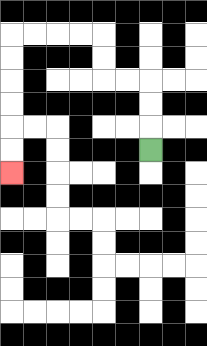{'start': '[6, 6]', 'end': '[0, 7]', 'path_directions': 'U,U,U,L,L,U,U,L,L,L,L,D,D,D,D,D,D', 'path_coordinates': '[[6, 6], [6, 5], [6, 4], [6, 3], [5, 3], [4, 3], [4, 2], [4, 1], [3, 1], [2, 1], [1, 1], [0, 1], [0, 2], [0, 3], [0, 4], [0, 5], [0, 6], [0, 7]]'}